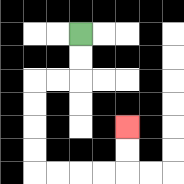{'start': '[3, 1]', 'end': '[5, 5]', 'path_directions': 'D,D,L,L,D,D,D,D,R,R,R,R,U,U', 'path_coordinates': '[[3, 1], [3, 2], [3, 3], [2, 3], [1, 3], [1, 4], [1, 5], [1, 6], [1, 7], [2, 7], [3, 7], [4, 7], [5, 7], [5, 6], [5, 5]]'}